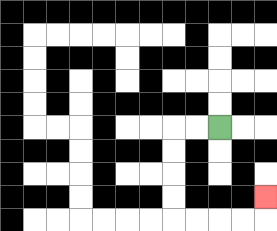{'start': '[9, 5]', 'end': '[11, 8]', 'path_directions': 'L,L,D,D,D,D,R,R,R,R,U', 'path_coordinates': '[[9, 5], [8, 5], [7, 5], [7, 6], [7, 7], [7, 8], [7, 9], [8, 9], [9, 9], [10, 9], [11, 9], [11, 8]]'}